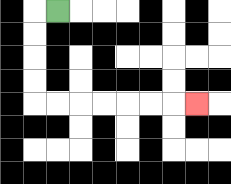{'start': '[2, 0]', 'end': '[8, 4]', 'path_directions': 'L,D,D,D,D,R,R,R,R,R,R,R', 'path_coordinates': '[[2, 0], [1, 0], [1, 1], [1, 2], [1, 3], [1, 4], [2, 4], [3, 4], [4, 4], [5, 4], [6, 4], [7, 4], [8, 4]]'}